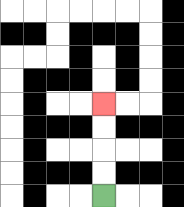{'start': '[4, 8]', 'end': '[4, 4]', 'path_directions': 'U,U,U,U', 'path_coordinates': '[[4, 8], [4, 7], [4, 6], [4, 5], [4, 4]]'}